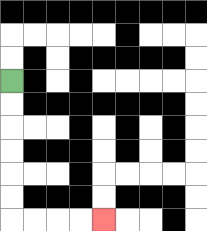{'start': '[0, 3]', 'end': '[4, 9]', 'path_directions': 'D,D,D,D,D,D,R,R,R,R', 'path_coordinates': '[[0, 3], [0, 4], [0, 5], [0, 6], [0, 7], [0, 8], [0, 9], [1, 9], [2, 9], [3, 9], [4, 9]]'}